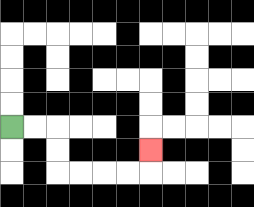{'start': '[0, 5]', 'end': '[6, 6]', 'path_directions': 'R,R,D,D,R,R,R,R,U', 'path_coordinates': '[[0, 5], [1, 5], [2, 5], [2, 6], [2, 7], [3, 7], [4, 7], [5, 7], [6, 7], [6, 6]]'}